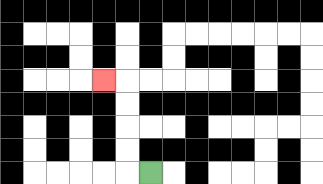{'start': '[6, 7]', 'end': '[4, 3]', 'path_directions': 'L,U,U,U,U,L', 'path_coordinates': '[[6, 7], [5, 7], [5, 6], [5, 5], [5, 4], [5, 3], [4, 3]]'}